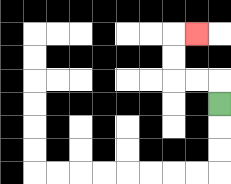{'start': '[9, 4]', 'end': '[8, 1]', 'path_directions': 'U,L,L,U,U,R', 'path_coordinates': '[[9, 4], [9, 3], [8, 3], [7, 3], [7, 2], [7, 1], [8, 1]]'}